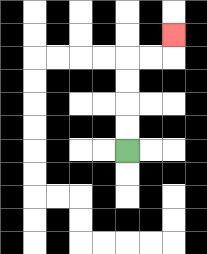{'start': '[5, 6]', 'end': '[7, 1]', 'path_directions': 'U,U,U,U,R,R,U', 'path_coordinates': '[[5, 6], [5, 5], [5, 4], [5, 3], [5, 2], [6, 2], [7, 2], [7, 1]]'}